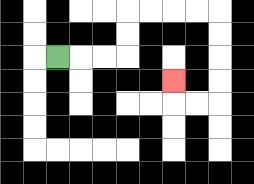{'start': '[2, 2]', 'end': '[7, 3]', 'path_directions': 'R,R,R,U,U,R,R,R,R,D,D,D,D,L,L,U', 'path_coordinates': '[[2, 2], [3, 2], [4, 2], [5, 2], [5, 1], [5, 0], [6, 0], [7, 0], [8, 0], [9, 0], [9, 1], [9, 2], [9, 3], [9, 4], [8, 4], [7, 4], [7, 3]]'}